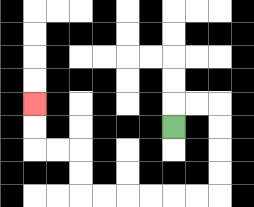{'start': '[7, 5]', 'end': '[1, 4]', 'path_directions': 'U,R,R,D,D,D,D,L,L,L,L,L,L,U,U,L,L,U,U', 'path_coordinates': '[[7, 5], [7, 4], [8, 4], [9, 4], [9, 5], [9, 6], [9, 7], [9, 8], [8, 8], [7, 8], [6, 8], [5, 8], [4, 8], [3, 8], [3, 7], [3, 6], [2, 6], [1, 6], [1, 5], [1, 4]]'}